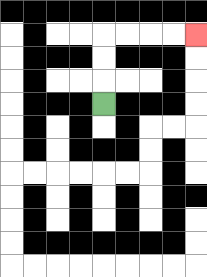{'start': '[4, 4]', 'end': '[8, 1]', 'path_directions': 'U,U,U,R,R,R,R', 'path_coordinates': '[[4, 4], [4, 3], [4, 2], [4, 1], [5, 1], [6, 1], [7, 1], [8, 1]]'}